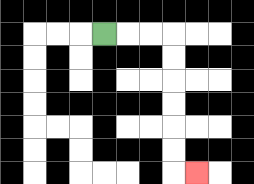{'start': '[4, 1]', 'end': '[8, 7]', 'path_directions': 'R,R,R,D,D,D,D,D,D,R', 'path_coordinates': '[[4, 1], [5, 1], [6, 1], [7, 1], [7, 2], [7, 3], [7, 4], [7, 5], [7, 6], [7, 7], [8, 7]]'}